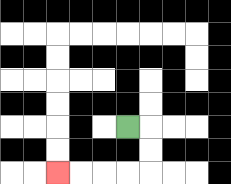{'start': '[5, 5]', 'end': '[2, 7]', 'path_directions': 'R,D,D,L,L,L,L', 'path_coordinates': '[[5, 5], [6, 5], [6, 6], [6, 7], [5, 7], [4, 7], [3, 7], [2, 7]]'}